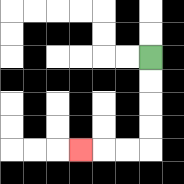{'start': '[6, 2]', 'end': '[3, 6]', 'path_directions': 'D,D,D,D,L,L,L', 'path_coordinates': '[[6, 2], [6, 3], [6, 4], [6, 5], [6, 6], [5, 6], [4, 6], [3, 6]]'}